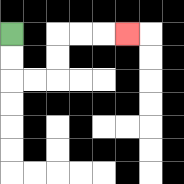{'start': '[0, 1]', 'end': '[5, 1]', 'path_directions': 'D,D,R,R,U,U,R,R,R', 'path_coordinates': '[[0, 1], [0, 2], [0, 3], [1, 3], [2, 3], [2, 2], [2, 1], [3, 1], [4, 1], [5, 1]]'}